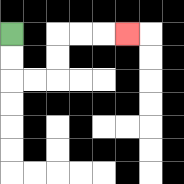{'start': '[0, 1]', 'end': '[5, 1]', 'path_directions': 'D,D,R,R,U,U,R,R,R', 'path_coordinates': '[[0, 1], [0, 2], [0, 3], [1, 3], [2, 3], [2, 2], [2, 1], [3, 1], [4, 1], [5, 1]]'}